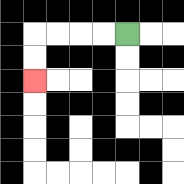{'start': '[5, 1]', 'end': '[1, 3]', 'path_directions': 'L,L,L,L,D,D', 'path_coordinates': '[[5, 1], [4, 1], [3, 1], [2, 1], [1, 1], [1, 2], [1, 3]]'}